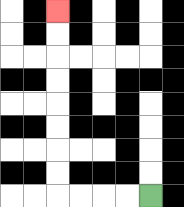{'start': '[6, 8]', 'end': '[2, 0]', 'path_directions': 'L,L,L,L,U,U,U,U,U,U,U,U', 'path_coordinates': '[[6, 8], [5, 8], [4, 8], [3, 8], [2, 8], [2, 7], [2, 6], [2, 5], [2, 4], [2, 3], [2, 2], [2, 1], [2, 0]]'}